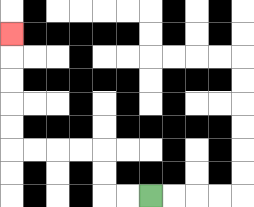{'start': '[6, 8]', 'end': '[0, 1]', 'path_directions': 'L,L,U,U,L,L,L,L,U,U,U,U,U', 'path_coordinates': '[[6, 8], [5, 8], [4, 8], [4, 7], [4, 6], [3, 6], [2, 6], [1, 6], [0, 6], [0, 5], [0, 4], [0, 3], [0, 2], [0, 1]]'}